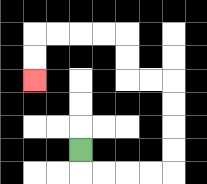{'start': '[3, 6]', 'end': '[1, 3]', 'path_directions': 'D,R,R,R,R,U,U,U,U,L,L,U,U,L,L,L,L,D,D', 'path_coordinates': '[[3, 6], [3, 7], [4, 7], [5, 7], [6, 7], [7, 7], [7, 6], [7, 5], [7, 4], [7, 3], [6, 3], [5, 3], [5, 2], [5, 1], [4, 1], [3, 1], [2, 1], [1, 1], [1, 2], [1, 3]]'}